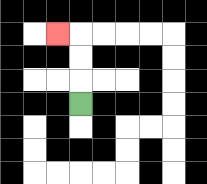{'start': '[3, 4]', 'end': '[2, 1]', 'path_directions': 'U,U,U,L', 'path_coordinates': '[[3, 4], [3, 3], [3, 2], [3, 1], [2, 1]]'}